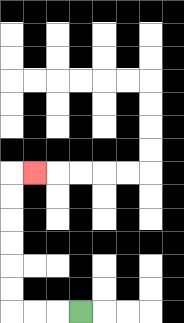{'start': '[3, 13]', 'end': '[1, 7]', 'path_directions': 'L,L,L,U,U,U,U,U,U,R', 'path_coordinates': '[[3, 13], [2, 13], [1, 13], [0, 13], [0, 12], [0, 11], [0, 10], [0, 9], [0, 8], [0, 7], [1, 7]]'}